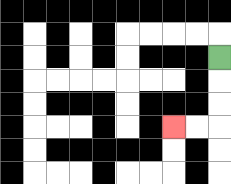{'start': '[9, 2]', 'end': '[7, 5]', 'path_directions': 'D,D,D,L,L', 'path_coordinates': '[[9, 2], [9, 3], [9, 4], [9, 5], [8, 5], [7, 5]]'}